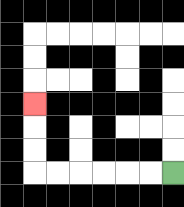{'start': '[7, 7]', 'end': '[1, 4]', 'path_directions': 'L,L,L,L,L,L,U,U,U', 'path_coordinates': '[[7, 7], [6, 7], [5, 7], [4, 7], [3, 7], [2, 7], [1, 7], [1, 6], [1, 5], [1, 4]]'}